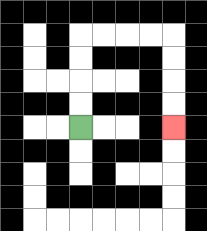{'start': '[3, 5]', 'end': '[7, 5]', 'path_directions': 'U,U,U,U,R,R,R,R,D,D,D,D', 'path_coordinates': '[[3, 5], [3, 4], [3, 3], [3, 2], [3, 1], [4, 1], [5, 1], [6, 1], [7, 1], [7, 2], [7, 3], [7, 4], [7, 5]]'}